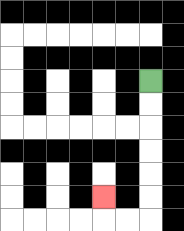{'start': '[6, 3]', 'end': '[4, 8]', 'path_directions': 'D,D,D,D,D,D,L,L,U', 'path_coordinates': '[[6, 3], [6, 4], [6, 5], [6, 6], [6, 7], [6, 8], [6, 9], [5, 9], [4, 9], [4, 8]]'}